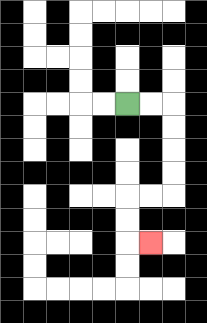{'start': '[5, 4]', 'end': '[6, 10]', 'path_directions': 'R,R,D,D,D,D,L,L,D,D,R', 'path_coordinates': '[[5, 4], [6, 4], [7, 4], [7, 5], [7, 6], [7, 7], [7, 8], [6, 8], [5, 8], [5, 9], [5, 10], [6, 10]]'}